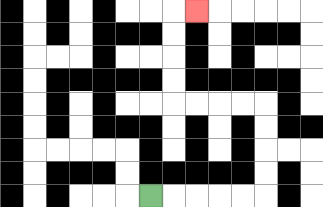{'start': '[6, 8]', 'end': '[8, 0]', 'path_directions': 'R,R,R,R,R,U,U,U,U,L,L,L,L,U,U,U,U,R', 'path_coordinates': '[[6, 8], [7, 8], [8, 8], [9, 8], [10, 8], [11, 8], [11, 7], [11, 6], [11, 5], [11, 4], [10, 4], [9, 4], [8, 4], [7, 4], [7, 3], [7, 2], [7, 1], [7, 0], [8, 0]]'}